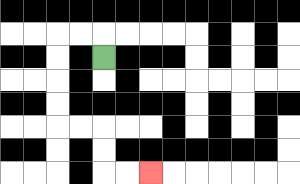{'start': '[4, 2]', 'end': '[6, 7]', 'path_directions': 'U,L,L,D,D,D,D,R,R,D,D,R,R', 'path_coordinates': '[[4, 2], [4, 1], [3, 1], [2, 1], [2, 2], [2, 3], [2, 4], [2, 5], [3, 5], [4, 5], [4, 6], [4, 7], [5, 7], [6, 7]]'}